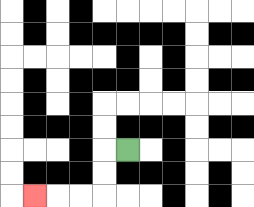{'start': '[5, 6]', 'end': '[1, 8]', 'path_directions': 'L,D,D,L,L,L', 'path_coordinates': '[[5, 6], [4, 6], [4, 7], [4, 8], [3, 8], [2, 8], [1, 8]]'}